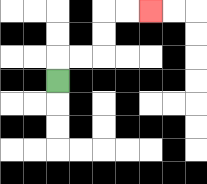{'start': '[2, 3]', 'end': '[6, 0]', 'path_directions': 'U,R,R,U,U,R,R', 'path_coordinates': '[[2, 3], [2, 2], [3, 2], [4, 2], [4, 1], [4, 0], [5, 0], [6, 0]]'}